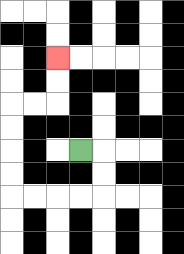{'start': '[3, 6]', 'end': '[2, 2]', 'path_directions': 'R,D,D,L,L,L,L,U,U,U,U,R,R,U,U', 'path_coordinates': '[[3, 6], [4, 6], [4, 7], [4, 8], [3, 8], [2, 8], [1, 8], [0, 8], [0, 7], [0, 6], [0, 5], [0, 4], [1, 4], [2, 4], [2, 3], [2, 2]]'}